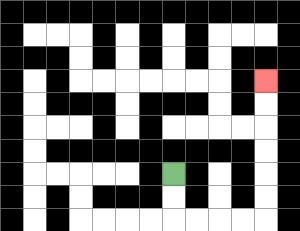{'start': '[7, 7]', 'end': '[11, 3]', 'path_directions': 'D,D,R,R,R,R,U,U,U,U,U,U', 'path_coordinates': '[[7, 7], [7, 8], [7, 9], [8, 9], [9, 9], [10, 9], [11, 9], [11, 8], [11, 7], [11, 6], [11, 5], [11, 4], [11, 3]]'}